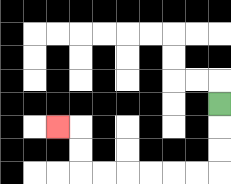{'start': '[9, 4]', 'end': '[2, 5]', 'path_directions': 'D,D,D,L,L,L,L,L,L,U,U,L', 'path_coordinates': '[[9, 4], [9, 5], [9, 6], [9, 7], [8, 7], [7, 7], [6, 7], [5, 7], [4, 7], [3, 7], [3, 6], [3, 5], [2, 5]]'}